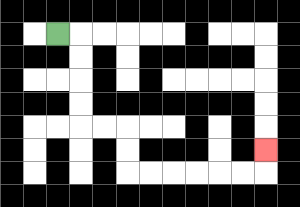{'start': '[2, 1]', 'end': '[11, 6]', 'path_directions': 'R,D,D,D,D,R,R,D,D,R,R,R,R,R,R,U', 'path_coordinates': '[[2, 1], [3, 1], [3, 2], [3, 3], [3, 4], [3, 5], [4, 5], [5, 5], [5, 6], [5, 7], [6, 7], [7, 7], [8, 7], [9, 7], [10, 7], [11, 7], [11, 6]]'}